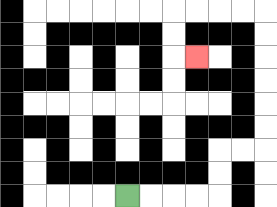{'start': '[5, 8]', 'end': '[8, 2]', 'path_directions': 'R,R,R,R,U,U,R,R,U,U,U,U,U,U,L,L,L,L,D,D,R', 'path_coordinates': '[[5, 8], [6, 8], [7, 8], [8, 8], [9, 8], [9, 7], [9, 6], [10, 6], [11, 6], [11, 5], [11, 4], [11, 3], [11, 2], [11, 1], [11, 0], [10, 0], [9, 0], [8, 0], [7, 0], [7, 1], [7, 2], [8, 2]]'}